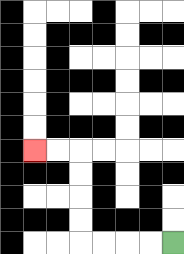{'start': '[7, 10]', 'end': '[1, 6]', 'path_directions': 'L,L,L,L,U,U,U,U,L,L', 'path_coordinates': '[[7, 10], [6, 10], [5, 10], [4, 10], [3, 10], [3, 9], [3, 8], [3, 7], [3, 6], [2, 6], [1, 6]]'}